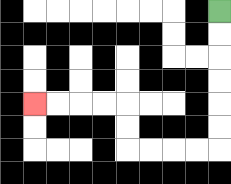{'start': '[9, 0]', 'end': '[1, 4]', 'path_directions': 'D,D,D,D,D,D,L,L,L,L,U,U,L,L,L,L', 'path_coordinates': '[[9, 0], [9, 1], [9, 2], [9, 3], [9, 4], [9, 5], [9, 6], [8, 6], [7, 6], [6, 6], [5, 6], [5, 5], [5, 4], [4, 4], [3, 4], [2, 4], [1, 4]]'}